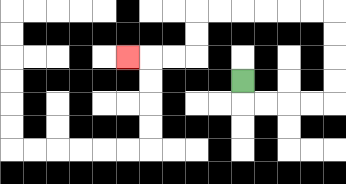{'start': '[10, 3]', 'end': '[5, 2]', 'path_directions': 'D,R,R,R,R,U,U,U,U,L,L,L,L,L,L,D,D,L,L,L', 'path_coordinates': '[[10, 3], [10, 4], [11, 4], [12, 4], [13, 4], [14, 4], [14, 3], [14, 2], [14, 1], [14, 0], [13, 0], [12, 0], [11, 0], [10, 0], [9, 0], [8, 0], [8, 1], [8, 2], [7, 2], [6, 2], [5, 2]]'}